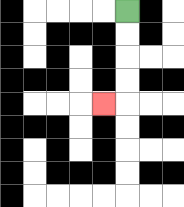{'start': '[5, 0]', 'end': '[4, 4]', 'path_directions': 'D,D,D,D,L', 'path_coordinates': '[[5, 0], [5, 1], [5, 2], [5, 3], [5, 4], [4, 4]]'}